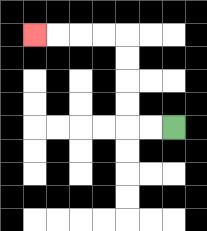{'start': '[7, 5]', 'end': '[1, 1]', 'path_directions': 'L,L,U,U,U,U,L,L,L,L', 'path_coordinates': '[[7, 5], [6, 5], [5, 5], [5, 4], [5, 3], [5, 2], [5, 1], [4, 1], [3, 1], [2, 1], [1, 1]]'}